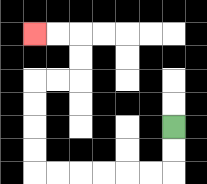{'start': '[7, 5]', 'end': '[1, 1]', 'path_directions': 'D,D,L,L,L,L,L,L,U,U,U,U,R,R,U,U,L,L', 'path_coordinates': '[[7, 5], [7, 6], [7, 7], [6, 7], [5, 7], [4, 7], [3, 7], [2, 7], [1, 7], [1, 6], [1, 5], [1, 4], [1, 3], [2, 3], [3, 3], [3, 2], [3, 1], [2, 1], [1, 1]]'}